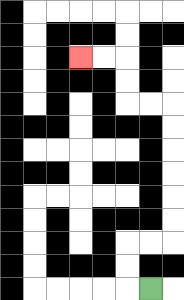{'start': '[6, 12]', 'end': '[3, 2]', 'path_directions': 'L,U,U,R,R,U,U,U,U,U,U,L,L,U,U,L,L', 'path_coordinates': '[[6, 12], [5, 12], [5, 11], [5, 10], [6, 10], [7, 10], [7, 9], [7, 8], [7, 7], [7, 6], [7, 5], [7, 4], [6, 4], [5, 4], [5, 3], [5, 2], [4, 2], [3, 2]]'}